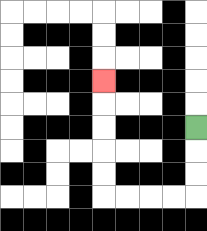{'start': '[8, 5]', 'end': '[4, 3]', 'path_directions': 'D,D,D,L,L,L,L,U,U,U,U,U', 'path_coordinates': '[[8, 5], [8, 6], [8, 7], [8, 8], [7, 8], [6, 8], [5, 8], [4, 8], [4, 7], [4, 6], [4, 5], [4, 4], [4, 3]]'}